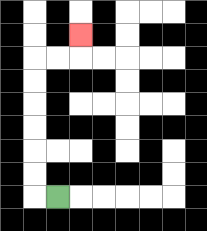{'start': '[2, 8]', 'end': '[3, 1]', 'path_directions': 'L,U,U,U,U,U,U,R,R,U', 'path_coordinates': '[[2, 8], [1, 8], [1, 7], [1, 6], [1, 5], [1, 4], [1, 3], [1, 2], [2, 2], [3, 2], [3, 1]]'}